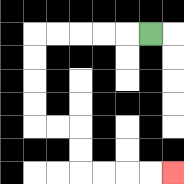{'start': '[6, 1]', 'end': '[7, 7]', 'path_directions': 'L,L,L,L,L,D,D,D,D,R,R,D,D,R,R,R,R', 'path_coordinates': '[[6, 1], [5, 1], [4, 1], [3, 1], [2, 1], [1, 1], [1, 2], [1, 3], [1, 4], [1, 5], [2, 5], [3, 5], [3, 6], [3, 7], [4, 7], [5, 7], [6, 7], [7, 7]]'}